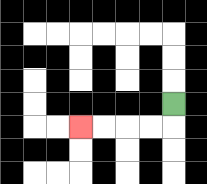{'start': '[7, 4]', 'end': '[3, 5]', 'path_directions': 'D,L,L,L,L', 'path_coordinates': '[[7, 4], [7, 5], [6, 5], [5, 5], [4, 5], [3, 5]]'}